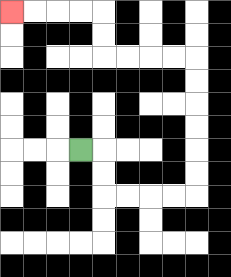{'start': '[3, 6]', 'end': '[0, 0]', 'path_directions': 'R,D,D,R,R,R,R,U,U,U,U,U,U,L,L,L,L,U,U,L,L,L,L', 'path_coordinates': '[[3, 6], [4, 6], [4, 7], [4, 8], [5, 8], [6, 8], [7, 8], [8, 8], [8, 7], [8, 6], [8, 5], [8, 4], [8, 3], [8, 2], [7, 2], [6, 2], [5, 2], [4, 2], [4, 1], [4, 0], [3, 0], [2, 0], [1, 0], [0, 0]]'}